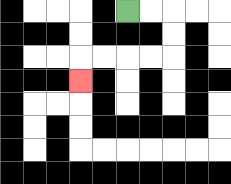{'start': '[5, 0]', 'end': '[3, 3]', 'path_directions': 'R,R,D,D,L,L,L,L,D', 'path_coordinates': '[[5, 0], [6, 0], [7, 0], [7, 1], [7, 2], [6, 2], [5, 2], [4, 2], [3, 2], [3, 3]]'}